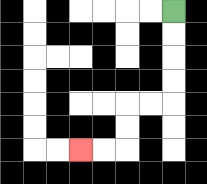{'start': '[7, 0]', 'end': '[3, 6]', 'path_directions': 'D,D,D,D,L,L,D,D,L,L', 'path_coordinates': '[[7, 0], [7, 1], [7, 2], [7, 3], [7, 4], [6, 4], [5, 4], [5, 5], [5, 6], [4, 6], [3, 6]]'}